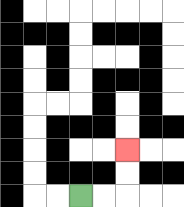{'start': '[3, 8]', 'end': '[5, 6]', 'path_directions': 'R,R,U,U', 'path_coordinates': '[[3, 8], [4, 8], [5, 8], [5, 7], [5, 6]]'}